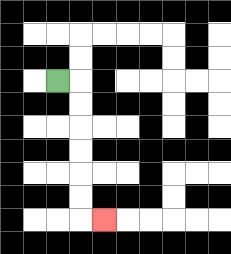{'start': '[2, 3]', 'end': '[4, 9]', 'path_directions': 'R,D,D,D,D,D,D,R', 'path_coordinates': '[[2, 3], [3, 3], [3, 4], [3, 5], [3, 6], [3, 7], [3, 8], [3, 9], [4, 9]]'}